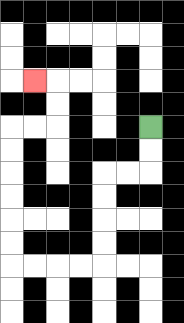{'start': '[6, 5]', 'end': '[1, 3]', 'path_directions': 'D,D,L,L,D,D,D,D,L,L,L,L,U,U,U,U,U,U,R,R,U,U,L', 'path_coordinates': '[[6, 5], [6, 6], [6, 7], [5, 7], [4, 7], [4, 8], [4, 9], [4, 10], [4, 11], [3, 11], [2, 11], [1, 11], [0, 11], [0, 10], [0, 9], [0, 8], [0, 7], [0, 6], [0, 5], [1, 5], [2, 5], [2, 4], [2, 3], [1, 3]]'}